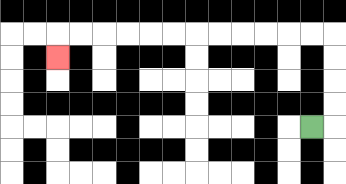{'start': '[13, 5]', 'end': '[2, 2]', 'path_directions': 'R,U,U,U,U,L,L,L,L,L,L,L,L,L,L,L,L,D', 'path_coordinates': '[[13, 5], [14, 5], [14, 4], [14, 3], [14, 2], [14, 1], [13, 1], [12, 1], [11, 1], [10, 1], [9, 1], [8, 1], [7, 1], [6, 1], [5, 1], [4, 1], [3, 1], [2, 1], [2, 2]]'}